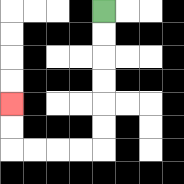{'start': '[4, 0]', 'end': '[0, 4]', 'path_directions': 'D,D,D,D,D,D,L,L,L,L,U,U', 'path_coordinates': '[[4, 0], [4, 1], [4, 2], [4, 3], [4, 4], [4, 5], [4, 6], [3, 6], [2, 6], [1, 6], [0, 6], [0, 5], [0, 4]]'}